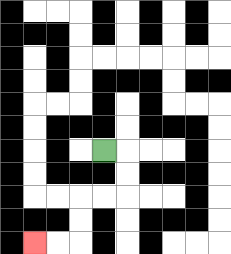{'start': '[4, 6]', 'end': '[1, 10]', 'path_directions': 'R,D,D,L,L,D,D,L,L', 'path_coordinates': '[[4, 6], [5, 6], [5, 7], [5, 8], [4, 8], [3, 8], [3, 9], [3, 10], [2, 10], [1, 10]]'}